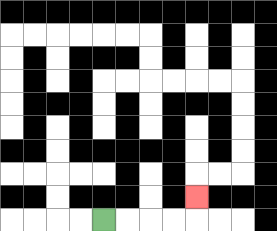{'start': '[4, 9]', 'end': '[8, 8]', 'path_directions': 'R,R,R,R,U', 'path_coordinates': '[[4, 9], [5, 9], [6, 9], [7, 9], [8, 9], [8, 8]]'}